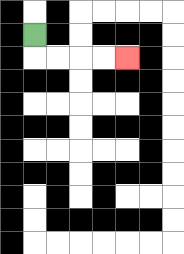{'start': '[1, 1]', 'end': '[5, 2]', 'path_directions': 'D,R,R,R,R', 'path_coordinates': '[[1, 1], [1, 2], [2, 2], [3, 2], [4, 2], [5, 2]]'}